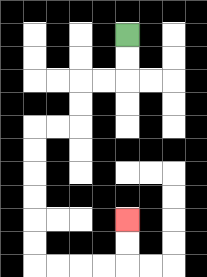{'start': '[5, 1]', 'end': '[5, 9]', 'path_directions': 'D,D,L,L,D,D,L,L,D,D,D,D,D,D,R,R,R,R,U,U', 'path_coordinates': '[[5, 1], [5, 2], [5, 3], [4, 3], [3, 3], [3, 4], [3, 5], [2, 5], [1, 5], [1, 6], [1, 7], [1, 8], [1, 9], [1, 10], [1, 11], [2, 11], [3, 11], [4, 11], [5, 11], [5, 10], [5, 9]]'}